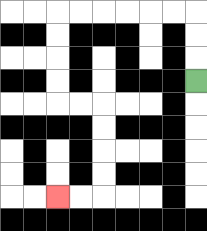{'start': '[8, 3]', 'end': '[2, 8]', 'path_directions': 'U,U,U,L,L,L,L,L,L,D,D,D,D,R,R,D,D,D,D,L,L', 'path_coordinates': '[[8, 3], [8, 2], [8, 1], [8, 0], [7, 0], [6, 0], [5, 0], [4, 0], [3, 0], [2, 0], [2, 1], [2, 2], [2, 3], [2, 4], [3, 4], [4, 4], [4, 5], [4, 6], [4, 7], [4, 8], [3, 8], [2, 8]]'}